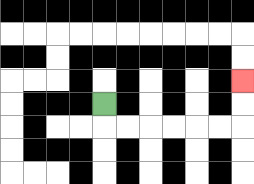{'start': '[4, 4]', 'end': '[10, 3]', 'path_directions': 'D,R,R,R,R,R,R,U,U', 'path_coordinates': '[[4, 4], [4, 5], [5, 5], [6, 5], [7, 5], [8, 5], [9, 5], [10, 5], [10, 4], [10, 3]]'}